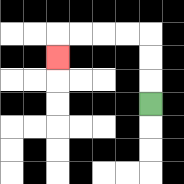{'start': '[6, 4]', 'end': '[2, 2]', 'path_directions': 'U,U,U,L,L,L,L,D', 'path_coordinates': '[[6, 4], [6, 3], [6, 2], [6, 1], [5, 1], [4, 1], [3, 1], [2, 1], [2, 2]]'}